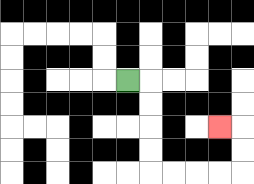{'start': '[5, 3]', 'end': '[9, 5]', 'path_directions': 'R,D,D,D,D,R,R,R,R,U,U,L', 'path_coordinates': '[[5, 3], [6, 3], [6, 4], [6, 5], [6, 6], [6, 7], [7, 7], [8, 7], [9, 7], [10, 7], [10, 6], [10, 5], [9, 5]]'}